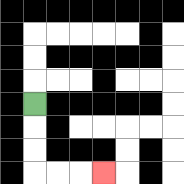{'start': '[1, 4]', 'end': '[4, 7]', 'path_directions': 'D,D,D,R,R,R', 'path_coordinates': '[[1, 4], [1, 5], [1, 6], [1, 7], [2, 7], [3, 7], [4, 7]]'}